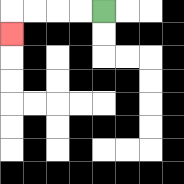{'start': '[4, 0]', 'end': '[0, 1]', 'path_directions': 'L,L,L,L,D', 'path_coordinates': '[[4, 0], [3, 0], [2, 0], [1, 0], [0, 0], [0, 1]]'}